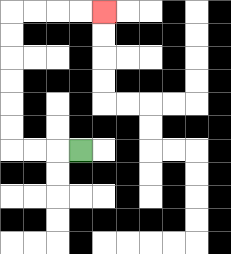{'start': '[3, 6]', 'end': '[4, 0]', 'path_directions': 'L,L,L,U,U,U,U,U,U,R,R,R,R', 'path_coordinates': '[[3, 6], [2, 6], [1, 6], [0, 6], [0, 5], [0, 4], [0, 3], [0, 2], [0, 1], [0, 0], [1, 0], [2, 0], [3, 0], [4, 0]]'}